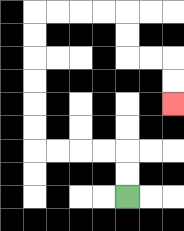{'start': '[5, 8]', 'end': '[7, 4]', 'path_directions': 'U,U,L,L,L,L,U,U,U,U,U,U,R,R,R,R,D,D,R,R,D,D', 'path_coordinates': '[[5, 8], [5, 7], [5, 6], [4, 6], [3, 6], [2, 6], [1, 6], [1, 5], [1, 4], [1, 3], [1, 2], [1, 1], [1, 0], [2, 0], [3, 0], [4, 0], [5, 0], [5, 1], [5, 2], [6, 2], [7, 2], [7, 3], [7, 4]]'}